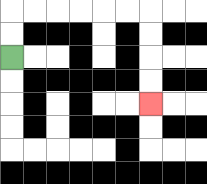{'start': '[0, 2]', 'end': '[6, 4]', 'path_directions': 'U,U,R,R,R,R,R,R,D,D,D,D', 'path_coordinates': '[[0, 2], [0, 1], [0, 0], [1, 0], [2, 0], [3, 0], [4, 0], [5, 0], [6, 0], [6, 1], [6, 2], [6, 3], [6, 4]]'}